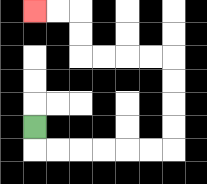{'start': '[1, 5]', 'end': '[1, 0]', 'path_directions': 'D,R,R,R,R,R,R,U,U,U,U,L,L,L,L,U,U,L,L', 'path_coordinates': '[[1, 5], [1, 6], [2, 6], [3, 6], [4, 6], [5, 6], [6, 6], [7, 6], [7, 5], [7, 4], [7, 3], [7, 2], [6, 2], [5, 2], [4, 2], [3, 2], [3, 1], [3, 0], [2, 0], [1, 0]]'}